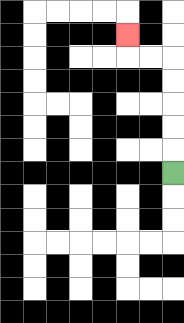{'start': '[7, 7]', 'end': '[5, 1]', 'path_directions': 'U,U,U,U,U,L,L,U', 'path_coordinates': '[[7, 7], [7, 6], [7, 5], [7, 4], [7, 3], [7, 2], [6, 2], [5, 2], [5, 1]]'}